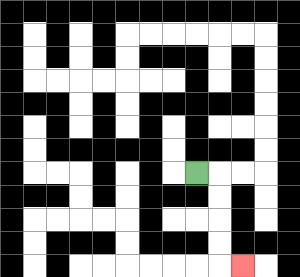{'start': '[8, 7]', 'end': '[10, 11]', 'path_directions': 'R,D,D,D,D,R', 'path_coordinates': '[[8, 7], [9, 7], [9, 8], [9, 9], [9, 10], [9, 11], [10, 11]]'}